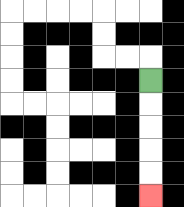{'start': '[6, 3]', 'end': '[6, 8]', 'path_directions': 'D,D,D,D,D', 'path_coordinates': '[[6, 3], [6, 4], [6, 5], [6, 6], [6, 7], [6, 8]]'}